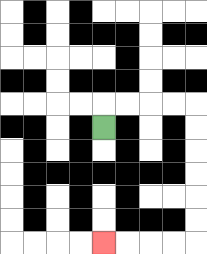{'start': '[4, 5]', 'end': '[4, 10]', 'path_directions': 'U,R,R,R,R,D,D,D,D,D,D,L,L,L,L', 'path_coordinates': '[[4, 5], [4, 4], [5, 4], [6, 4], [7, 4], [8, 4], [8, 5], [8, 6], [8, 7], [8, 8], [8, 9], [8, 10], [7, 10], [6, 10], [5, 10], [4, 10]]'}